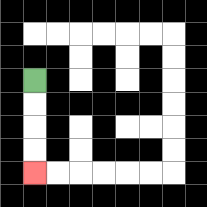{'start': '[1, 3]', 'end': '[1, 7]', 'path_directions': 'D,D,D,D', 'path_coordinates': '[[1, 3], [1, 4], [1, 5], [1, 6], [1, 7]]'}